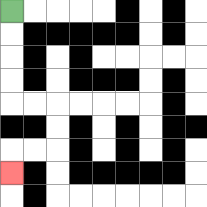{'start': '[0, 0]', 'end': '[0, 7]', 'path_directions': 'D,D,D,D,R,R,D,D,L,L,D', 'path_coordinates': '[[0, 0], [0, 1], [0, 2], [0, 3], [0, 4], [1, 4], [2, 4], [2, 5], [2, 6], [1, 6], [0, 6], [0, 7]]'}